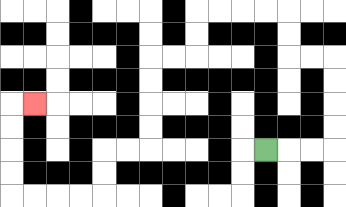{'start': '[11, 6]', 'end': '[1, 4]', 'path_directions': 'R,R,R,U,U,U,U,L,L,U,U,L,L,L,L,D,D,L,L,D,D,D,D,L,L,D,D,L,L,L,L,U,U,U,U,R', 'path_coordinates': '[[11, 6], [12, 6], [13, 6], [14, 6], [14, 5], [14, 4], [14, 3], [14, 2], [13, 2], [12, 2], [12, 1], [12, 0], [11, 0], [10, 0], [9, 0], [8, 0], [8, 1], [8, 2], [7, 2], [6, 2], [6, 3], [6, 4], [6, 5], [6, 6], [5, 6], [4, 6], [4, 7], [4, 8], [3, 8], [2, 8], [1, 8], [0, 8], [0, 7], [0, 6], [0, 5], [0, 4], [1, 4]]'}